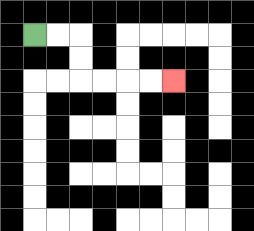{'start': '[1, 1]', 'end': '[7, 3]', 'path_directions': 'R,R,D,D,R,R,R,R', 'path_coordinates': '[[1, 1], [2, 1], [3, 1], [3, 2], [3, 3], [4, 3], [5, 3], [6, 3], [7, 3]]'}